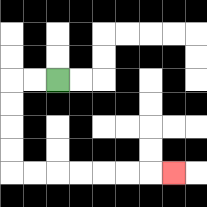{'start': '[2, 3]', 'end': '[7, 7]', 'path_directions': 'L,L,D,D,D,D,R,R,R,R,R,R,R', 'path_coordinates': '[[2, 3], [1, 3], [0, 3], [0, 4], [0, 5], [0, 6], [0, 7], [1, 7], [2, 7], [3, 7], [4, 7], [5, 7], [6, 7], [7, 7]]'}